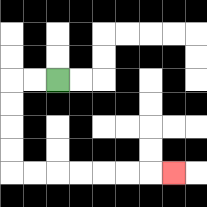{'start': '[2, 3]', 'end': '[7, 7]', 'path_directions': 'L,L,D,D,D,D,R,R,R,R,R,R,R', 'path_coordinates': '[[2, 3], [1, 3], [0, 3], [0, 4], [0, 5], [0, 6], [0, 7], [1, 7], [2, 7], [3, 7], [4, 7], [5, 7], [6, 7], [7, 7]]'}